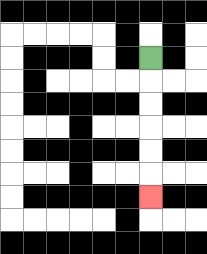{'start': '[6, 2]', 'end': '[6, 8]', 'path_directions': 'D,D,D,D,D,D', 'path_coordinates': '[[6, 2], [6, 3], [6, 4], [6, 5], [6, 6], [6, 7], [6, 8]]'}